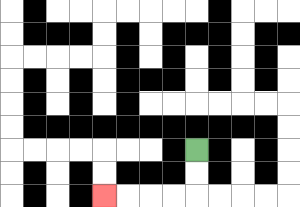{'start': '[8, 6]', 'end': '[4, 8]', 'path_directions': 'D,D,L,L,L,L', 'path_coordinates': '[[8, 6], [8, 7], [8, 8], [7, 8], [6, 8], [5, 8], [4, 8]]'}